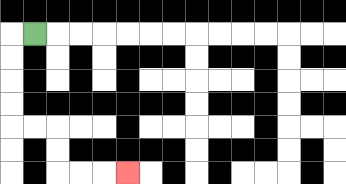{'start': '[1, 1]', 'end': '[5, 7]', 'path_directions': 'L,D,D,D,D,R,R,D,D,R,R,R', 'path_coordinates': '[[1, 1], [0, 1], [0, 2], [0, 3], [0, 4], [0, 5], [1, 5], [2, 5], [2, 6], [2, 7], [3, 7], [4, 7], [5, 7]]'}